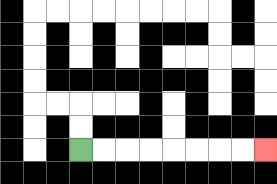{'start': '[3, 6]', 'end': '[11, 6]', 'path_directions': 'R,R,R,R,R,R,R,R', 'path_coordinates': '[[3, 6], [4, 6], [5, 6], [6, 6], [7, 6], [8, 6], [9, 6], [10, 6], [11, 6]]'}